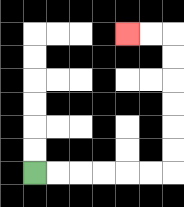{'start': '[1, 7]', 'end': '[5, 1]', 'path_directions': 'R,R,R,R,R,R,U,U,U,U,U,U,L,L', 'path_coordinates': '[[1, 7], [2, 7], [3, 7], [4, 7], [5, 7], [6, 7], [7, 7], [7, 6], [7, 5], [7, 4], [7, 3], [7, 2], [7, 1], [6, 1], [5, 1]]'}